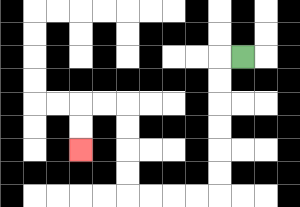{'start': '[10, 2]', 'end': '[3, 6]', 'path_directions': 'L,D,D,D,D,D,D,L,L,L,L,U,U,U,U,L,L,D,D', 'path_coordinates': '[[10, 2], [9, 2], [9, 3], [9, 4], [9, 5], [9, 6], [9, 7], [9, 8], [8, 8], [7, 8], [6, 8], [5, 8], [5, 7], [5, 6], [5, 5], [5, 4], [4, 4], [3, 4], [3, 5], [3, 6]]'}